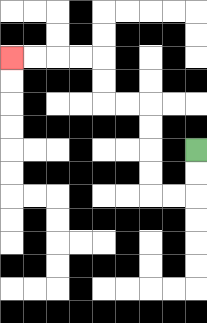{'start': '[8, 6]', 'end': '[0, 2]', 'path_directions': 'D,D,L,L,U,U,U,U,L,L,U,U,L,L,L,L', 'path_coordinates': '[[8, 6], [8, 7], [8, 8], [7, 8], [6, 8], [6, 7], [6, 6], [6, 5], [6, 4], [5, 4], [4, 4], [4, 3], [4, 2], [3, 2], [2, 2], [1, 2], [0, 2]]'}